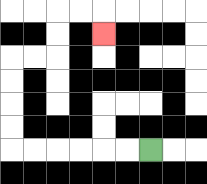{'start': '[6, 6]', 'end': '[4, 1]', 'path_directions': 'L,L,L,L,L,L,U,U,U,U,R,R,U,U,R,R,D', 'path_coordinates': '[[6, 6], [5, 6], [4, 6], [3, 6], [2, 6], [1, 6], [0, 6], [0, 5], [0, 4], [0, 3], [0, 2], [1, 2], [2, 2], [2, 1], [2, 0], [3, 0], [4, 0], [4, 1]]'}